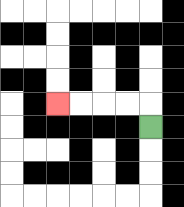{'start': '[6, 5]', 'end': '[2, 4]', 'path_directions': 'U,L,L,L,L', 'path_coordinates': '[[6, 5], [6, 4], [5, 4], [4, 4], [3, 4], [2, 4]]'}